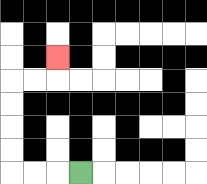{'start': '[3, 7]', 'end': '[2, 2]', 'path_directions': 'L,L,L,U,U,U,U,R,R,U', 'path_coordinates': '[[3, 7], [2, 7], [1, 7], [0, 7], [0, 6], [0, 5], [0, 4], [0, 3], [1, 3], [2, 3], [2, 2]]'}